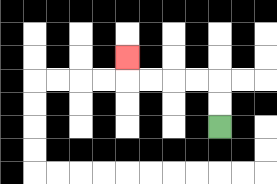{'start': '[9, 5]', 'end': '[5, 2]', 'path_directions': 'U,U,L,L,L,L,U', 'path_coordinates': '[[9, 5], [9, 4], [9, 3], [8, 3], [7, 3], [6, 3], [5, 3], [5, 2]]'}